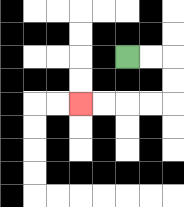{'start': '[5, 2]', 'end': '[3, 4]', 'path_directions': 'R,R,D,D,L,L,L,L', 'path_coordinates': '[[5, 2], [6, 2], [7, 2], [7, 3], [7, 4], [6, 4], [5, 4], [4, 4], [3, 4]]'}